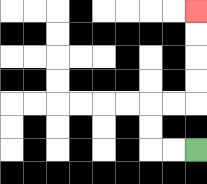{'start': '[8, 6]', 'end': '[8, 0]', 'path_directions': 'L,L,U,U,R,R,U,U,U,U', 'path_coordinates': '[[8, 6], [7, 6], [6, 6], [6, 5], [6, 4], [7, 4], [8, 4], [8, 3], [8, 2], [8, 1], [8, 0]]'}